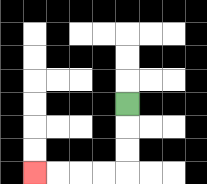{'start': '[5, 4]', 'end': '[1, 7]', 'path_directions': 'D,D,D,L,L,L,L', 'path_coordinates': '[[5, 4], [5, 5], [5, 6], [5, 7], [4, 7], [3, 7], [2, 7], [1, 7]]'}